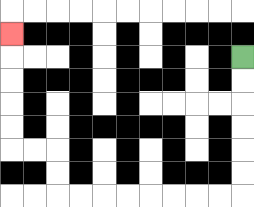{'start': '[10, 2]', 'end': '[0, 1]', 'path_directions': 'D,D,D,D,D,D,L,L,L,L,L,L,L,L,U,U,L,L,U,U,U,U,U', 'path_coordinates': '[[10, 2], [10, 3], [10, 4], [10, 5], [10, 6], [10, 7], [10, 8], [9, 8], [8, 8], [7, 8], [6, 8], [5, 8], [4, 8], [3, 8], [2, 8], [2, 7], [2, 6], [1, 6], [0, 6], [0, 5], [0, 4], [0, 3], [0, 2], [0, 1]]'}